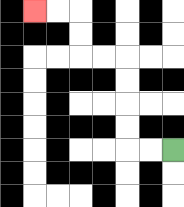{'start': '[7, 6]', 'end': '[1, 0]', 'path_directions': 'L,L,U,U,U,U,L,L,U,U,L,L', 'path_coordinates': '[[7, 6], [6, 6], [5, 6], [5, 5], [5, 4], [5, 3], [5, 2], [4, 2], [3, 2], [3, 1], [3, 0], [2, 0], [1, 0]]'}